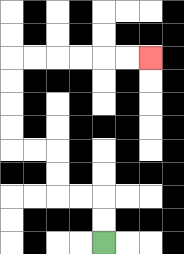{'start': '[4, 10]', 'end': '[6, 2]', 'path_directions': 'U,U,L,L,U,U,L,L,U,U,U,U,R,R,R,R,R,R', 'path_coordinates': '[[4, 10], [4, 9], [4, 8], [3, 8], [2, 8], [2, 7], [2, 6], [1, 6], [0, 6], [0, 5], [0, 4], [0, 3], [0, 2], [1, 2], [2, 2], [3, 2], [4, 2], [5, 2], [6, 2]]'}